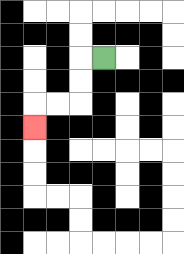{'start': '[4, 2]', 'end': '[1, 5]', 'path_directions': 'L,D,D,L,L,D', 'path_coordinates': '[[4, 2], [3, 2], [3, 3], [3, 4], [2, 4], [1, 4], [1, 5]]'}